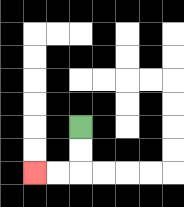{'start': '[3, 5]', 'end': '[1, 7]', 'path_directions': 'D,D,L,L', 'path_coordinates': '[[3, 5], [3, 6], [3, 7], [2, 7], [1, 7]]'}